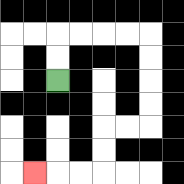{'start': '[2, 3]', 'end': '[1, 7]', 'path_directions': 'U,U,R,R,R,R,D,D,D,D,L,L,D,D,L,L,L', 'path_coordinates': '[[2, 3], [2, 2], [2, 1], [3, 1], [4, 1], [5, 1], [6, 1], [6, 2], [6, 3], [6, 4], [6, 5], [5, 5], [4, 5], [4, 6], [4, 7], [3, 7], [2, 7], [1, 7]]'}